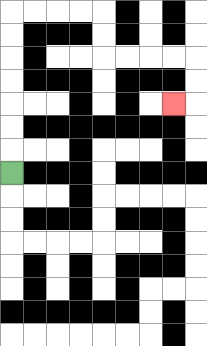{'start': '[0, 7]', 'end': '[7, 4]', 'path_directions': 'U,U,U,U,U,U,U,R,R,R,R,D,D,R,R,R,R,D,D,L', 'path_coordinates': '[[0, 7], [0, 6], [0, 5], [0, 4], [0, 3], [0, 2], [0, 1], [0, 0], [1, 0], [2, 0], [3, 0], [4, 0], [4, 1], [4, 2], [5, 2], [6, 2], [7, 2], [8, 2], [8, 3], [8, 4], [7, 4]]'}